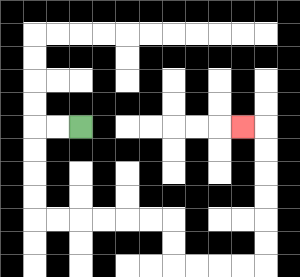{'start': '[3, 5]', 'end': '[10, 5]', 'path_directions': 'L,L,D,D,D,D,R,R,R,R,R,R,D,D,R,R,R,R,U,U,U,U,U,U,L', 'path_coordinates': '[[3, 5], [2, 5], [1, 5], [1, 6], [1, 7], [1, 8], [1, 9], [2, 9], [3, 9], [4, 9], [5, 9], [6, 9], [7, 9], [7, 10], [7, 11], [8, 11], [9, 11], [10, 11], [11, 11], [11, 10], [11, 9], [11, 8], [11, 7], [11, 6], [11, 5], [10, 5]]'}